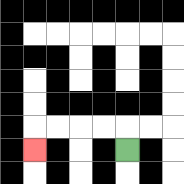{'start': '[5, 6]', 'end': '[1, 6]', 'path_directions': 'U,L,L,L,L,D', 'path_coordinates': '[[5, 6], [5, 5], [4, 5], [3, 5], [2, 5], [1, 5], [1, 6]]'}